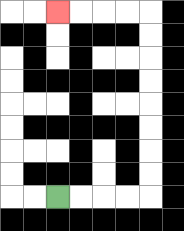{'start': '[2, 8]', 'end': '[2, 0]', 'path_directions': 'R,R,R,R,U,U,U,U,U,U,U,U,L,L,L,L', 'path_coordinates': '[[2, 8], [3, 8], [4, 8], [5, 8], [6, 8], [6, 7], [6, 6], [6, 5], [6, 4], [6, 3], [6, 2], [6, 1], [6, 0], [5, 0], [4, 0], [3, 0], [2, 0]]'}